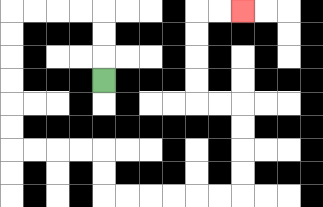{'start': '[4, 3]', 'end': '[10, 0]', 'path_directions': 'U,U,U,L,L,L,L,D,D,D,D,D,D,R,R,R,R,D,D,R,R,R,R,R,R,U,U,U,U,L,L,U,U,U,U,R,R', 'path_coordinates': '[[4, 3], [4, 2], [4, 1], [4, 0], [3, 0], [2, 0], [1, 0], [0, 0], [0, 1], [0, 2], [0, 3], [0, 4], [0, 5], [0, 6], [1, 6], [2, 6], [3, 6], [4, 6], [4, 7], [4, 8], [5, 8], [6, 8], [7, 8], [8, 8], [9, 8], [10, 8], [10, 7], [10, 6], [10, 5], [10, 4], [9, 4], [8, 4], [8, 3], [8, 2], [8, 1], [8, 0], [9, 0], [10, 0]]'}